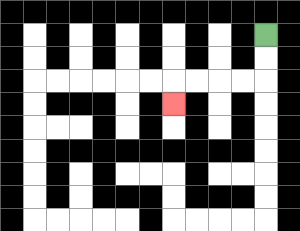{'start': '[11, 1]', 'end': '[7, 4]', 'path_directions': 'D,D,L,L,L,L,D', 'path_coordinates': '[[11, 1], [11, 2], [11, 3], [10, 3], [9, 3], [8, 3], [7, 3], [7, 4]]'}